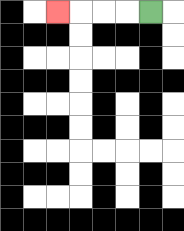{'start': '[6, 0]', 'end': '[2, 0]', 'path_directions': 'L,L,L,L', 'path_coordinates': '[[6, 0], [5, 0], [4, 0], [3, 0], [2, 0]]'}